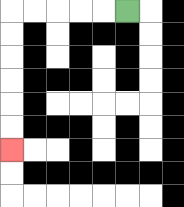{'start': '[5, 0]', 'end': '[0, 6]', 'path_directions': 'L,L,L,L,L,D,D,D,D,D,D', 'path_coordinates': '[[5, 0], [4, 0], [3, 0], [2, 0], [1, 0], [0, 0], [0, 1], [0, 2], [0, 3], [0, 4], [0, 5], [0, 6]]'}